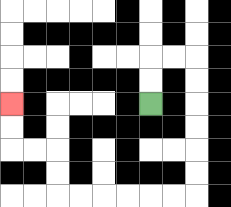{'start': '[6, 4]', 'end': '[0, 4]', 'path_directions': 'U,U,R,R,D,D,D,D,D,D,L,L,L,L,L,L,U,U,L,L,U,U', 'path_coordinates': '[[6, 4], [6, 3], [6, 2], [7, 2], [8, 2], [8, 3], [8, 4], [8, 5], [8, 6], [8, 7], [8, 8], [7, 8], [6, 8], [5, 8], [4, 8], [3, 8], [2, 8], [2, 7], [2, 6], [1, 6], [0, 6], [0, 5], [0, 4]]'}